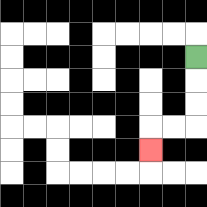{'start': '[8, 2]', 'end': '[6, 6]', 'path_directions': 'D,D,D,L,L,D', 'path_coordinates': '[[8, 2], [8, 3], [8, 4], [8, 5], [7, 5], [6, 5], [6, 6]]'}